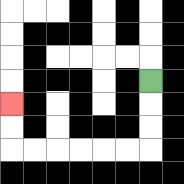{'start': '[6, 3]', 'end': '[0, 4]', 'path_directions': 'D,D,D,L,L,L,L,L,L,U,U', 'path_coordinates': '[[6, 3], [6, 4], [6, 5], [6, 6], [5, 6], [4, 6], [3, 6], [2, 6], [1, 6], [0, 6], [0, 5], [0, 4]]'}